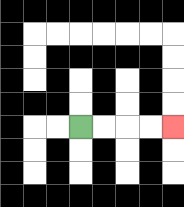{'start': '[3, 5]', 'end': '[7, 5]', 'path_directions': 'R,R,R,R', 'path_coordinates': '[[3, 5], [4, 5], [5, 5], [6, 5], [7, 5]]'}